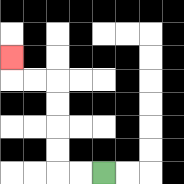{'start': '[4, 7]', 'end': '[0, 2]', 'path_directions': 'L,L,U,U,U,U,L,L,U', 'path_coordinates': '[[4, 7], [3, 7], [2, 7], [2, 6], [2, 5], [2, 4], [2, 3], [1, 3], [0, 3], [0, 2]]'}